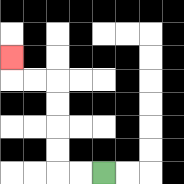{'start': '[4, 7]', 'end': '[0, 2]', 'path_directions': 'L,L,U,U,U,U,L,L,U', 'path_coordinates': '[[4, 7], [3, 7], [2, 7], [2, 6], [2, 5], [2, 4], [2, 3], [1, 3], [0, 3], [0, 2]]'}